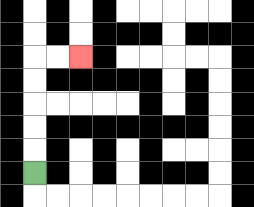{'start': '[1, 7]', 'end': '[3, 2]', 'path_directions': 'U,U,U,U,U,R,R', 'path_coordinates': '[[1, 7], [1, 6], [1, 5], [1, 4], [1, 3], [1, 2], [2, 2], [3, 2]]'}